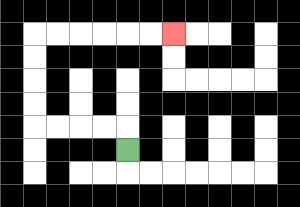{'start': '[5, 6]', 'end': '[7, 1]', 'path_directions': 'U,L,L,L,L,U,U,U,U,R,R,R,R,R,R', 'path_coordinates': '[[5, 6], [5, 5], [4, 5], [3, 5], [2, 5], [1, 5], [1, 4], [1, 3], [1, 2], [1, 1], [2, 1], [3, 1], [4, 1], [5, 1], [6, 1], [7, 1]]'}